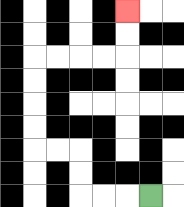{'start': '[6, 8]', 'end': '[5, 0]', 'path_directions': 'L,L,L,U,U,L,L,U,U,U,U,R,R,R,R,U,U', 'path_coordinates': '[[6, 8], [5, 8], [4, 8], [3, 8], [3, 7], [3, 6], [2, 6], [1, 6], [1, 5], [1, 4], [1, 3], [1, 2], [2, 2], [3, 2], [4, 2], [5, 2], [5, 1], [5, 0]]'}